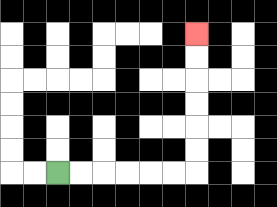{'start': '[2, 7]', 'end': '[8, 1]', 'path_directions': 'R,R,R,R,R,R,U,U,U,U,U,U', 'path_coordinates': '[[2, 7], [3, 7], [4, 7], [5, 7], [6, 7], [7, 7], [8, 7], [8, 6], [8, 5], [8, 4], [8, 3], [8, 2], [8, 1]]'}